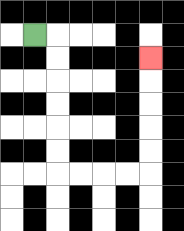{'start': '[1, 1]', 'end': '[6, 2]', 'path_directions': 'R,D,D,D,D,D,D,R,R,R,R,U,U,U,U,U', 'path_coordinates': '[[1, 1], [2, 1], [2, 2], [2, 3], [2, 4], [2, 5], [2, 6], [2, 7], [3, 7], [4, 7], [5, 7], [6, 7], [6, 6], [6, 5], [6, 4], [6, 3], [6, 2]]'}